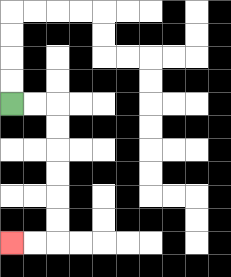{'start': '[0, 4]', 'end': '[0, 10]', 'path_directions': 'R,R,D,D,D,D,D,D,L,L', 'path_coordinates': '[[0, 4], [1, 4], [2, 4], [2, 5], [2, 6], [2, 7], [2, 8], [2, 9], [2, 10], [1, 10], [0, 10]]'}